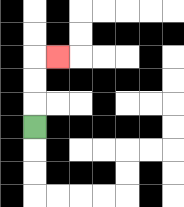{'start': '[1, 5]', 'end': '[2, 2]', 'path_directions': 'U,U,U,R', 'path_coordinates': '[[1, 5], [1, 4], [1, 3], [1, 2], [2, 2]]'}